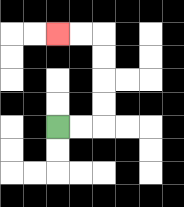{'start': '[2, 5]', 'end': '[2, 1]', 'path_directions': 'R,R,U,U,U,U,L,L', 'path_coordinates': '[[2, 5], [3, 5], [4, 5], [4, 4], [4, 3], [4, 2], [4, 1], [3, 1], [2, 1]]'}